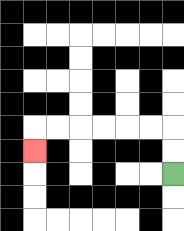{'start': '[7, 7]', 'end': '[1, 6]', 'path_directions': 'U,U,L,L,L,L,L,L,D', 'path_coordinates': '[[7, 7], [7, 6], [7, 5], [6, 5], [5, 5], [4, 5], [3, 5], [2, 5], [1, 5], [1, 6]]'}